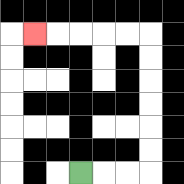{'start': '[3, 7]', 'end': '[1, 1]', 'path_directions': 'R,R,R,U,U,U,U,U,U,L,L,L,L,L', 'path_coordinates': '[[3, 7], [4, 7], [5, 7], [6, 7], [6, 6], [6, 5], [6, 4], [6, 3], [6, 2], [6, 1], [5, 1], [4, 1], [3, 1], [2, 1], [1, 1]]'}